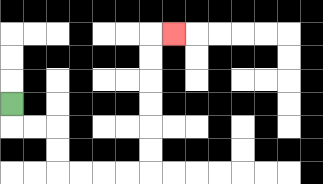{'start': '[0, 4]', 'end': '[7, 1]', 'path_directions': 'D,R,R,D,D,R,R,R,R,U,U,U,U,U,U,R', 'path_coordinates': '[[0, 4], [0, 5], [1, 5], [2, 5], [2, 6], [2, 7], [3, 7], [4, 7], [5, 7], [6, 7], [6, 6], [6, 5], [6, 4], [6, 3], [6, 2], [6, 1], [7, 1]]'}